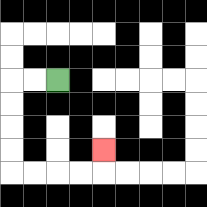{'start': '[2, 3]', 'end': '[4, 6]', 'path_directions': 'L,L,D,D,D,D,R,R,R,R,U', 'path_coordinates': '[[2, 3], [1, 3], [0, 3], [0, 4], [0, 5], [0, 6], [0, 7], [1, 7], [2, 7], [3, 7], [4, 7], [4, 6]]'}